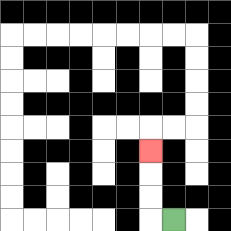{'start': '[7, 9]', 'end': '[6, 6]', 'path_directions': 'L,U,U,U', 'path_coordinates': '[[7, 9], [6, 9], [6, 8], [6, 7], [6, 6]]'}